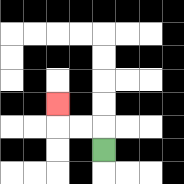{'start': '[4, 6]', 'end': '[2, 4]', 'path_directions': 'U,L,L,U', 'path_coordinates': '[[4, 6], [4, 5], [3, 5], [2, 5], [2, 4]]'}